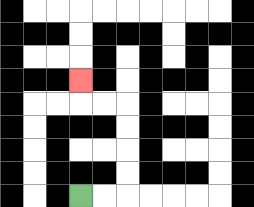{'start': '[3, 8]', 'end': '[3, 3]', 'path_directions': 'R,R,U,U,U,U,L,L,U', 'path_coordinates': '[[3, 8], [4, 8], [5, 8], [5, 7], [5, 6], [5, 5], [5, 4], [4, 4], [3, 4], [3, 3]]'}